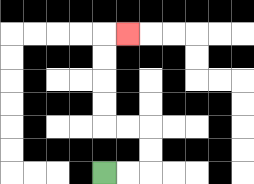{'start': '[4, 7]', 'end': '[5, 1]', 'path_directions': 'R,R,U,U,L,L,U,U,U,U,R', 'path_coordinates': '[[4, 7], [5, 7], [6, 7], [6, 6], [6, 5], [5, 5], [4, 5], [4, 4], [4, 3], [4, 2], [4, 1], [5, 1]]'}